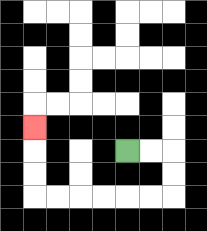{'start': '[5, 6]', 'end': '[1, 5]', 'path_directions': 'R,R,D,D,L,L,L,L,L,L,U,U,U', 'path_coordinates': '[[5, 6], [6, 6], [7, 6], [7, 7], [7, 8], [6, 8], [5, 8], [4, 8], [3, 8], [2, 8], [1, 8], [1, 7], [1, 6], [1, 5]]'}